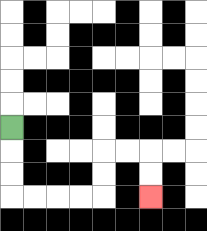{'start': '[0, 5]', 'end': '[6, 8]', 'path_directions': 'D,D,D,R,R,R,R,U,U,R,R,D,D', 'path_coordinates': '[[0, 5], [0, 6], [0, 7], [0, 8], [1, 8], [2, 8], [3, 8], [4, 8], [4, 7], [4, 6], [5, 6], [6, 6], [6, 7], [6, 8]]'}